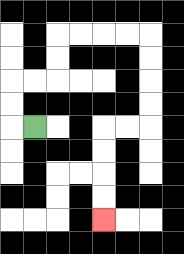{'start': '[1, 5]', 'end': '[4, 9]', 'path_directions': 'L,U,U,R,R,U,U,R,R,R,R,D,D,D,D,L,L,D,D,D,D', 'path_coordinates': '[[1, 5], [0, 5], [0, 4], [0, 3], [1, 3], [2, 3], [2, 2], [2, 1], [3, 1], [4, 1], [5, 1], [6, 1], [6, 2], [6, 3], [6, 4], [6, 5], [5, 5], [4, 5], [4, 6], [4, 7], [4, 8], [4, 9]]'}